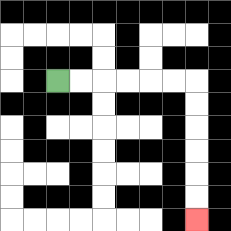{'start': '[2, 3]', 'end': '[8, 9]', 'path_directions': 'R,R,R,R,R,R,D,D,D,D,D,D', 'path_coordinates': '[[2, 3], [3, 3], [4, 3], [5, 3], [6, 3], [7, 3], [8, 3], [8, 4], [8, 5], [8, 6], [8, 7], [8, 8], [8, 9]]'}